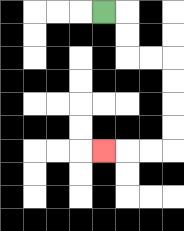{'start': '[4, 0]', 'end': '[4, 6]', 'path_directions': 'R,D,D,R,R,D,D,D,D,L,L,L', 'path_coordinates': '[[4, 0], [5, 0], [5, 1], [5, 2], [6, 2], [7, 2], [7, 3], [7, 4], [7, 5], [7, 6], [6, 6], [5, 6], [4, 6]]'}